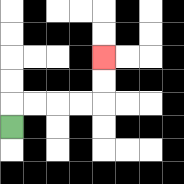{'start': '[0, 5]', 'end': '[4, 2]', 'path_directions': 'U,R,R,R,R,U,U', 'path_coordinates': '[[0, 5], [0, 4], [1, 4], [2, 4], [3, 4], [4, 4], [4, 3], [4, 2]]'}